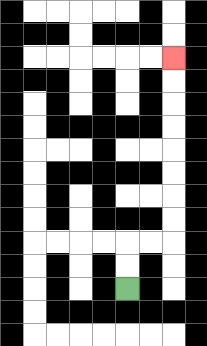{'start': '[5, 12]', 'end': '[7, 2]', 'path_directions': 'U,U,R,R,U,U,U,U,U,U,U,U', 'path_coordinates': '[[5, 12], [5, 11], [5, 10], [6, 10], [7, 10], [7, 9], [7, 8], [7, 7], [7, 6], [7, 5], [7, 4], [7, 3], [7, 2]]'}